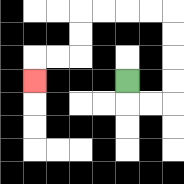{'start': '[5, 3]', 'end': '[1, 3]', 'path_directions': 'D,R,R,U,U,U,U,L,L,L,L,D,D,L,L,D', 'path_coordinates': '[[5, 3], [5, 4], [6, 4], [7, 4], [7, 3], [7, 2], [7, 1], [7, 0], [6, 0], [5, 0], [4, 0], [3, 0], [3, 1], [3, 2], [2, 2], [1, 2], [1, 3]]'}